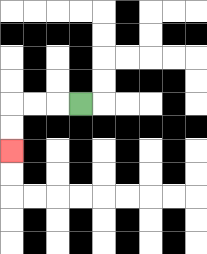{'start': '[3, 4]', 'end': '[0, 6]', 'path_directions': 'L,L,L,D,D', 'path_coordinates': '[[3, 4], [2, 4], [1, 4], [0, 4], [0, 5], [0, 6]]'}